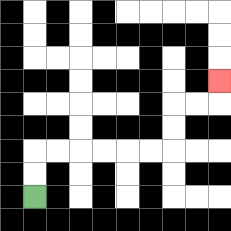{'start': '[1, 8]', 'end': '[9, 3]', 'path_directions': 'U,U,R,R,R,R,R,R,U,U,R,R,U', 'path_coordinates': '[[1, 8], [1, 7], [1, 6], [2, 6], [3, 6], [4, 6], [5, 6], [6, 6], [7, 6], [7, 5], [7, 4], [8, 4], [9, 4], [9, 3]]'}